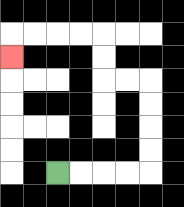{'start': '[2, 7]', 'end': '[0, 2]', 'path_directions': 'R,R,R,R,U,U,U,U,L,L,U,U,L,L,L,L,D', 'path_coordinates': '[[2, 7], [3, 7], [4, 7], [5, 7], [6, 7], [6, 6], [6, 5], [6, 4], [6, 3], [5, 3], [4, 3], [4, 2], [4, 1], [3, 1], [2, 1], [1, 1], [0, 1], [0, 2]]'}